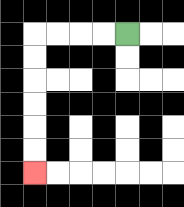{'start': '[5, 1]', 'end': '[1, 7]', 'path_directions': 'L,L,L,L,D,D,D,D,D,D', 'path_coordinates': '[[5, 1], [4, 1], [3, 1], [2, 1], [1, 1], [1, 2], [1, 3], [1, 4], [1, 5], [1, 6], [1, 7]]'}